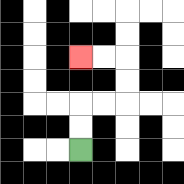{'start': '[3, 6]', 'end': '[3, 2]', 'path_directions': 'U,U,R,R,U,U,L,L', 'path_coordinates': '[[3, 6], [3, 5], [3, 4], [4, 4], [5, 4], [5, 3], [5, 2], [4, 2], [3, 2]]'}